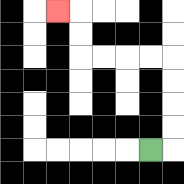{'start': '[6, 6]', 'end': '[2, 0]', 'path_directions': 'R,U,U,U,U,L,L,L,L,U,U,L', 'path_coordinates': '[[6, 6], [7, 6], [7, 5], [7, 4], [7, 3], [7, 2], [6, 2], [5, 2], [4, 2], [3, 2], [3, 1], [3, 0], [2, 0]]'}